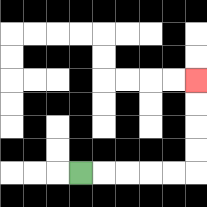{'start': '[3, 7]', 'end': '[8, 3]', 'path_directions': 'R,R,R,R,R,U,U,U,U', 'path_coordinates': '[[3, 7], [4, 7], [5, 7], [6, 7], [7, 7], [8, 7], [8, 6], [8, 5], [8, 4], [8, 3]]'}